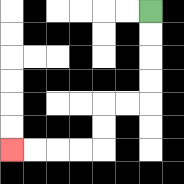{'start': '[6, 0]', 'end': '[0, 6]', 'path_directions': 'D,D,D,D,L,L,D,D,L,L,L,L', 'path_coordinates': '[[6, 0], [6, 1], [6, 2], [6, 3], [6, 4], [5, 4], [4, 4], [4, 5], [4, 6], [3, 6], [2, 6], [1, 6], [0, 6]]'}